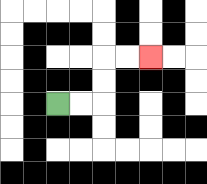{'start': '[2, 4]', 'end': '[6, 2]', 'path_directions': 'R,R,U,U,R,R', 'path_coordinates': '[[2, 4], [3, 4], [4, 4], [4, 3], [4, 2], [5, 2], [6, 2]]'}